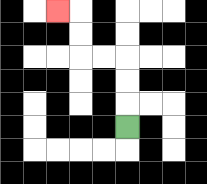{'start': '[5, 5]', 'end': '[2, 0]', 'path_directions': 'U,U,U,L,L,U,U,L', 'path_coordinates': '[[5, 5], [5, 4], [5, 3], [5, 2], [4, 2], [3, 2], [3, 1], [3, 0], [2, 0]]'}